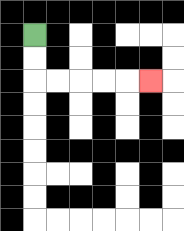{'start': '[1, 1]', 'end': '[6, 3]', 'path_directions': 'D,D,R,R,R,R,R', 'path_coordinates': '[[1, 1], [1, 2], [1, 3], [2, 3], [3, 3], [4, 3], [5, 3], [6, 3]]'}